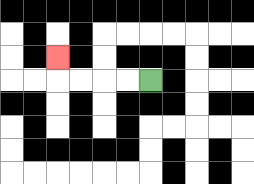{'start': '[6, 3]', 'end': '[2, 2]', 'path_directions': 'L,L,L,L,U', 'path_coordinates': '[[6, 3], [5, 3], [4, 3], [3, 3], [2, 3], [2, 2]]'}